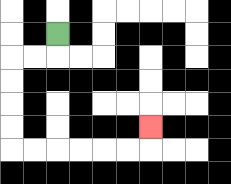{'start': '[2, 1]', 'end': '[6, 5]', 'path_directions': 'D,L,L,D,D,D,D,R,R,R,R,R,R,U', 'path_coordinates': '[[2, 1], [2, 2], [1, 2], [0, 2], [0, 3], [0, 4], [0, 5], [0, 6], [1, 6], [2, 6], [3, 6], [4, 6], [5, 6], [6, 6], [6, 5]]'}